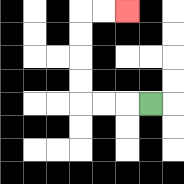{'start': '[6, 4]', 'end': '[5, 0]', 'path_directions': 'L,L,L,U,U,U,U,R,R', 'path_coordinates': '[[6, 4], [5, 4], [4, 4], [3, 4], [3, 3], [3, 2], [3, 1], [3, 0], [4, 0], [5, 0]]'}